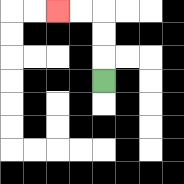{'start': '[4, 3]', 'end': '[2, 0]', 'path_directions': 'U,U,U,L,L', 'path_coordinates': '[[4, 3], [4, 2], [4, 1], [4, 0], [3, 0], [2, 0]]'}